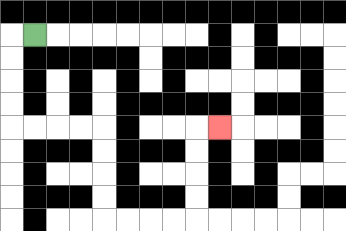{'start': '[1, 1]', 'end': '[9, 5]', 'path_directions': 'L,D,D,D,D,R,R,R,R,D,D,D,D,R,R,R,R,U,U,U,U,R', 'path_coordinates': '[[1, 1], [0, 1], [0, 2], [0, 3], [0, 4], [0, 5], [1, 5], [2, 5], [3, 5], [4, 5], [4, 6], [4, 7], [4, 8], [4, 9], [5, 9], [6, 9], [7, 9], [8, 9], [8, 8], [8, 7], [8, 6], [8, 5], [9, 5]]'}